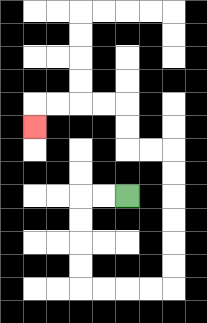{'start': '[5, 8]', 'end': '[1, 5]', 'path_directions': 'L,L,D,D,D,D,R,R,R,R,U,U,U,U,U,U,L,L,U,U,L,L,L,L,D', 'path_coordinates': '[[5, 8], [4, 8], [3, 8], [3, 9], [3, 10], [3, 11], [3, 12], [4, 12], [5, 12], [6, 12], [7, 12], [7, 11], [7, 10], [7, 9], [7, 8], [7, 7], [7, 6], [6, 6], [5, 6], [5, 5], [5, 4], [4, 4], [3, 4], [2, 4], [1, 4], [1, 5]]'}